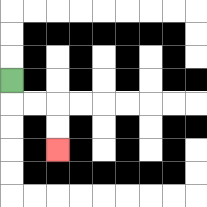{'start': '[0, 3]', 'end': '[2, 6]', 'path_directions': 'D,R,R,D,D', 'path_coordinates': '[[0, 3], [0, 4], [1, 4], [2, 4], [2, 5], [2, 6]]'}